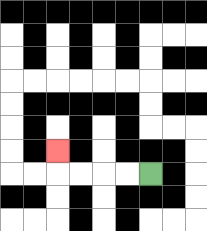{'start': '[6, 7]', 'end': '[2, 6]', 'path_directions': 'L,L,L,L,U', 'path_coordinates': '[[6, 7], [5, 7], [4, 7], [3, 7], [2, 7], [2, 6]]'}